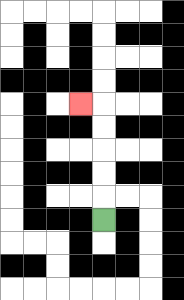{'start': '[4, 9]', 'end': '[3, 4]', 'path_directions': 'U,U,U,U,U,L', 'path_coordinates': '[[4, 9], [4, 8], [4, 7], [4, 6], [4, 5], [4, 4], [3, 4]]'}